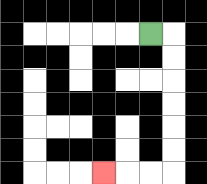{'start': '[6, 1]', 'end': '[4, 7]', 'path_directions': 'R,D,D,D,D,D,D,L,L,L', 'path_coordinates': '[[6, 1], [7, 1], [7, 2], [7, 3], [7, 4], [7, 5], [7, 6], [7, 7], [6, 7], [5, 7], [4, 7]]'}